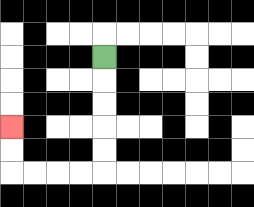{'start': '[4, 2]', 'end': '[0, 5]', 'path_directions': 'D,D,D,D,D,L,L,L,L,U,U', 'path_coordinates': '[[4, 2], [4, 3], [4, 4], [4, 5], [4, 6], [4, 7], [3, 7], [2, 7], [1, 7], [0, 7], [0, 6], [0, 5]]'}